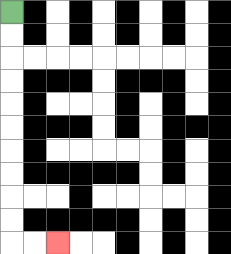{'start': '[0, 0]', 'end': '[2, 10]', 'path_directions': 'D,D,D,D,D,D,D,D,D,D,R,R', 'path_coordinates': '[[0, 0], [0, 1], [0, 2], [0, 3], [0, 4], [0, 5], [0, 6], [0, 7], [0, 8], [0, 9], [0, 10], [1, 10], [2, 10]]'}